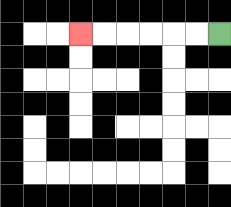{'start': '[9, 1]', 'end': '[3, 1]', 'path_directions': 'L,L,L,L,L,L', 'path_coordinates': '[[9, 1], [8, 1], [7, 1], [6, 1], [5, 1], [4, 1], [3, 1]]'}